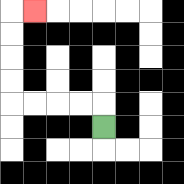{'start': '[4, 5]', 'end': '[1, 0]', 'path_directions': 'U,L,L,L,L,U,U,U,U,R', 'path_coordinates': '[[4, 5], [4, 4], [3, 4], [2, 4], [1, 4], [0, 4], [0, 3], [0, 2], [0, 1], [0, 0], [1, 0]]'}